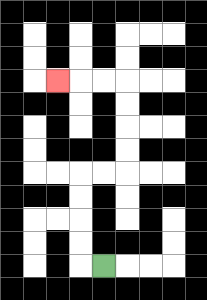{'start': '[4, 11]', 'end': '[2, 3]', 'path_directions': 'L,U,U,U,U,R,R,U,U,U,U,L,L,L', 'path_coordinates': '[[4, 11], [3, 11], [3, 10], [3, 9], [3, 8], [3, 7], [4, 7], [5, 7], [5, 6], [5, 5], [5, 4], [5, 3], [4, 3], [3, 3], [2, 3]]'}